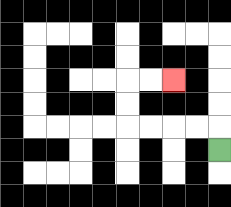{'start': '[9, 6]', 'end': '[7, 3]', 'path_directions': 'U,L,L,L,L,U,U,R,R', 'path_coordinates': '[[9, 6], [9, 5], [8, 5], [7, 5], [6, 5], [5, 5], [5, 4], [5, 3], [6, 3], [7, 3]]'}